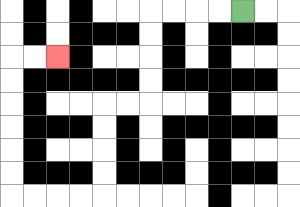{'start': '[10, 0]', 'end': '[2, 2]', 'path_directions': 'L,L,L,L,D,D,D,D,L,L,D,D,D,D,L,L,L,L,U,U,U,U,U,U,R,R', 'path_coordinates': '[[10, 0], [9, 0], [8, 0], [7, 0], [6, 0], [6, 1], [6, 2], [6, 3], [6, 4], [5, 4], [4, 4], [4, 5], [4, 6], [4, 7], [4, 8], [3, 8], [2, 8], [1, 8], [0, 8], [0, 7], [0, 6], [0, 5], [0, 4], [0, 3], [0, 2], [1, 2], [2, 2]]'}